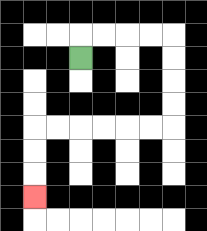{'start': '[3, 2]', 'end': '[1, 8]', 'path_directions': 'U,R,R,R,R,D,D,D,D,L,L,L,L,L,L,D,D,D', 'path_coordinates': '[[3, 2], [3, 1], [4, 1], [5, 1], [6, 1], [7, 1], [7, 2], [7, 3], [7, 4], [7, 5], [6, 5], [5, 5], [4, 5], [3, 5], [2, 5], [1, 5], [1, 6], [1, 7], [1, 8]]'}